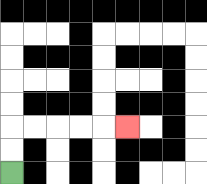{'start': '[0, 7]', 'end': '[5, 5]', 'path_directions': 'U,U,R,R,R,R,R', 'path_coordinates': '[[0, 7], [0, 6], [0, 5], [1, 5], [2, 5], [3, 5], [4, 5], [5, 5]]'}